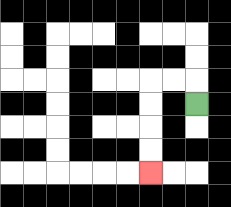{'start': '[8, 4]', 'end': '[6, 7]', 'path_directions': 'U,L,L,D,D,D,D', 'path_coordinates': '[[8, 4], [8, 3], [7, 3], [6, 3], [6, 4], [6, 5], [6, 6], [6, 7]]'}